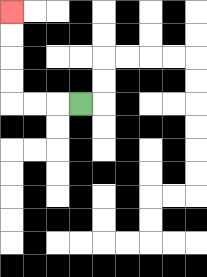{'start': '[3, 4]', 'end': '[0, 0]', 'path_directions': 'L,L,L,U,U,U,U', 'path_coordinates': '[[3, 4], [2, 4], [1, 4], [0, 4], [0, 3], [0, 2], [0, 1], [0, 0]]'}